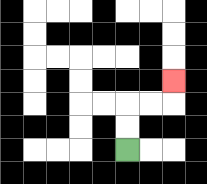{'start': '[5, 6]', 'end': '[7, 3]', 'path_directions': 'U,U,R,R,U', 'path_coordinates': '[[5, 6], [5, 5], [5, 4], [6, 4], [7, 4], [7, 3]]'}